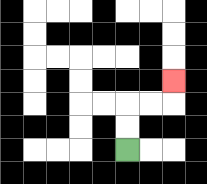{'start': '[5, 6]', 'end': '[7, 3]', 'path_directions': 'U,U,R,R,U', 'path_coordinates': '[[5, 6], [5, 5], [5, 4], [6, 4], [7, 4], [7, 3]]'}